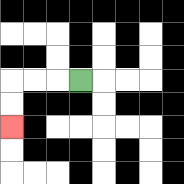{'start': '[3, 3]', 'end': '[0, 5]', 'path_directions': 'L,L,L,D,D', 'path_coordinates': '[[3, 3], [2, 3], [1, 3], [0, 3], [0, 4], [0, 5]]'}